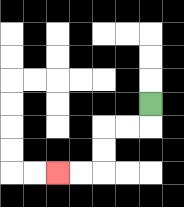{'start': '[6, 4]', 'end': '[2, 7]', 'path_directions': 'D,L,L,D,D,L,L', 'path_coordinates': '[[6, 4], [6, 5], [5, 5], [4, 5], [4, 6], [4, 7], [3, 7], [2, 7]]'}